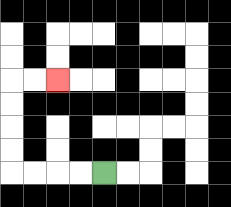{'start': '[4, 7]', 'end': '[2, 3]', 'path_directions': 'L,L,L,L,U,U,U,U,R,R', 'path_coordinates': '[[4, 7], [3, 7], [2, 7], [1, 7], [0, 7], [0, 6], [0, 5], [0, 4], [0, 3], [1, 3], [2, 3]]'}